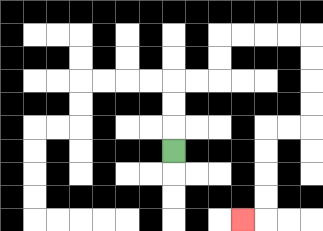{'start': '[7, 6]', 'end': '[10, 9]', 'path_directions': 'U,U,U,R,R,U,U,R,R,R,R,D,D,D,D,L,L,D,D,D,D,L', 'path_coordinates': '[[7, 6], [7, 5], [7, 4], [7, 3], [8, 3], [9, 3], [9, 2], [9, 1], [10, 1], [11, 1], [12, 1], [13, 1], [13, 2], [13, 3], [13, 4], [13, 5], [12, 5], [11, 5], [11, 6], [11, 7], [11, 8], [11, 9], [10, 9]]'}